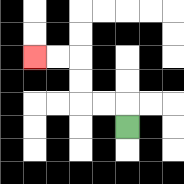{'start': '[5, 5]', 'end': '[1, 2]', 'path_directions': 'U,L,L,U,U,L,L', 'path_coordinates': '[[5, 5], [5, 4], [4, 4], [3, 4], [3, 3], [3, 2], [2, 2], [1, 2]]'}